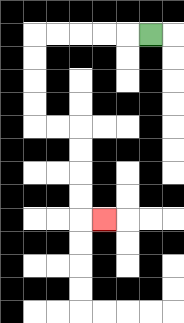{'start': '[6, 1]', 'end': '[4, 9]', 'path_directions': 'L,L,L,L,L,D,D,D,D,R,R,D,D,D,D,R', 'path_coordinates': '[[6, 1], [5, 1], [4, 1], [3, 1], [2, 1], [1, 1], [1, 2], [1, 3], [1, 4], [1, 5], [2, 5], [3, 5], [3, 6], [3, 7], [3, 8], [3, 9], [4, 9]]'}